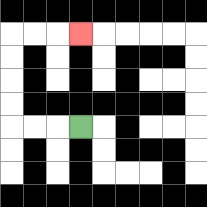{'start': '[3, 5]', 'end': '[3, 1]', 'path_directions': 'L,L,L,U,U,U,U,R,R,R', 'path_coordinates': '[[3, 5], [2, 5], [1, 5], [0, 5], [0, 4], [0, 3], [0, 2], [0, 1], [1, 1], [2, 1], [3, 1]]'}